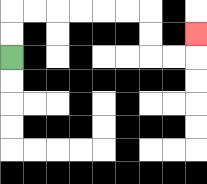{'start': '[0, 2]', 'end': '[8, 1]', 'path_directions': 'U,U,R,R,R,R,R,R,D,D,R,R,U', 'path_coordinates': '[[0, 2], [0, 1], [0, 0], [1, 0], [2, 0], [3, 0], [4, 0], [5, 0], [6, 0], [6, 1], [6, 2], [7, 2], [8, 2], [8, 1]]'}